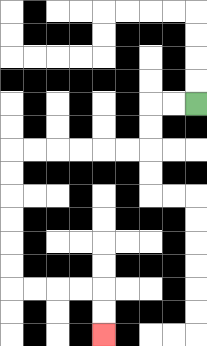{'start': '[8, 4]', 'end': '[4, 14]', 'path_directions': 'L,L,D,D,L,L,L,L,L,L,D,D,D,D,D,D,R,R,R,R,D,D', 'path_coordinates': '[[8, 4], [7, 4], [6, 4], [6, 5], [6, 6], [5, 6], [4, 6], [3, 6], [2, 6], [1, 6], [0, 6], [0, 7], [0, 8], [0, 9], [0, 10], [0, 11], [0, 12], [1, 12], [2, 12], [3, 12], [4, 12], [4, 13], [4, 14]]'}